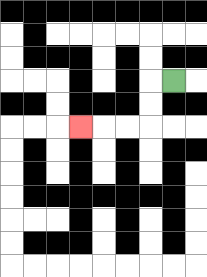{'start': '[7, 3]', 'end': '[3, 5]', 'path_directions': 'L,D,D,L,L,L', 'path_coordinates': '[[7, 3], [6, 3], [6, 4], [6, 5], [5, 5], [4, 5], [3, 5]]'}